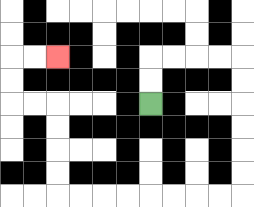{'start': '[6, 4]', 'end': '[2, 2]', 'path_directions': 'U,U,R,R,R,R,D,D,D,D,D,D,L,L,L,L,L,L,L,L,U,U,U,U,L,L,U,U,R,R', 'path_coordinates': '[[6, 4], [6, 3], [6, 2], [7, 2], [8, 2], [9, 2], [10, 2], [10, 3], [10, 4], [10, 5], [10, 6], [10, 7], [10, 8], [9, 8], [8, 8], [7, 8], [6, 8], [5, 8], [4, 8], [3, 8], [2, 8], [2, 7], [2, 6], [2, 5], [2, 4], [1, 4], [0, 4], [0, 3], [0, 2], [1, 2], [2, 2]]'}